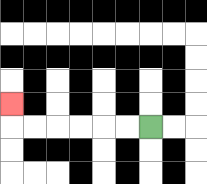{'start': '[6, 5]', 'end': '[0, 4]', 'path_directions': 'L,L,L,L,L,L,U', 'path_coordinates': '[[6, 5], [5, 5], [4, 5], [3, 5], [2, 5], [1, 5], [0, 5], [0, 4]]'}